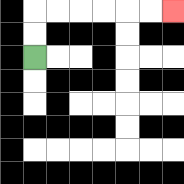{'start': '[1, 2]', 'end': '[7, 0]', 'path_directions': 'U,U,R,R,R,R,R,R', 'path_coordinates': '[[1, 2], [1, 1], [1, 0], [2, 0], [3, 0], [4, 0], [5, 0], [6, 0], [7, 0]]'}